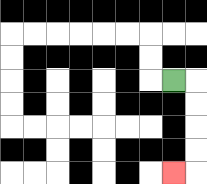{'start': '[7, 3]', 'end': '[7, 7]', 'path_directions': 'R,D,D,D,D,L', 'path_coordinates': '[[7, 3], [8, 3], [8, 4], [8, 5], [8, 6], [8, 7], [7, 7]]'}